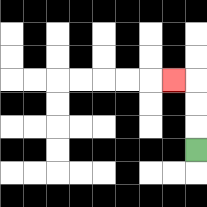{'start': '[8, 6]', 'end': '[7, 3]', 'path_directions': 'U,U,U,L', 'path_coordinates': '[[8, 6], [8, 5], [8, 4], [8, 3], [7, 3]]'}